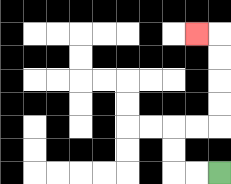{'start': '[9, 7]', 'end': '[8, 1]', 'path_directions': 'L,L,U,U,R,R,U,U,U,U,L', 'path_coordinates': '[[9, 7], [8, 7], [7, 7], [7, 6], [7, 5], [8, 5], [9, 5], [9, 4], [9, 3], [9, 2], [9, 1], [8, 1]]'}